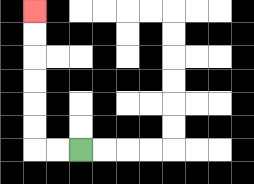{'start': '[3, 6]', 'end': '[1, 0]', 'path_directions': 'L,L,U,U,U,U,U,U', 'path_coordinates': '[[3, 6], [2, 6], [1, 6], [1, 5], [1, 4], [1, 3], [1, 2], [1, 1], [1, 0]]'}